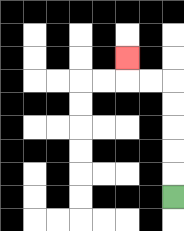{'start': '[7, 8]', 'end': '[5, 2]', 'path_directions': 'U,U,U,U,U,L,L,U', 'path_coordinates': '[[7, 8], [7, 7], [7, 6], [7, 5], [7, 4], [7, 3], [6, 3], [5, 3], [5, 2]]'}